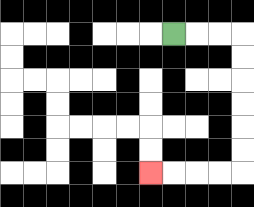{'start': '[7, 1]', 'end': '[6, 7]', 'path_directions': 'R,R,R,D,D,D,D,D,D,L,L,L,L', 'path_coordinates': '[[7, 1], [8, 1], [9, 1], [10, 1], [10, 2], [10, 3], [10, 4], [10, 5], [10, 6], [10, 7], [9, 7], [8, 7], [7, 7], [6, 7]]'}